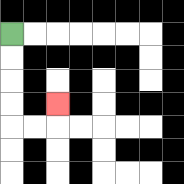{'start': '[0, 1]', 'end': '[2, 4]', 'path_directions': 'D,D,D,D,R,R,U', 'path_coordinates': '[[0, 1], [0, 2], [0, 3], [0, 4], [0, 5], [1, 5], [2, 5], [2, 4]]'}